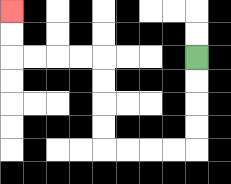{'start': '[8, 2]', 'end': '[0, 0]', 'path_directions': 'D,D,D,D,L,L,L,L,U,U,U,U,L,L,L,L,U,U', 'path_coordinates': '[[8, 2], [8, 3], [8, 4], [8, 5], [8, 6], [7, 6], [6, 6], [5, 6], [4, 6], [4, 5], [4, 4], [4, 3], [4, 2], [3, 2], [2, 2], [1, 2], [0, 2], [0, 1], [0, 0]]'}